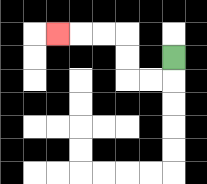{'start': '[7, 2]', 'end': '[2, 1]', 'path_directions': 'D,L,L,U,U,L,L,L', 'path_coordinates': '[[7, 2], [7, 3], [6, 3], [5, 3], [5, 2], [5, 1], [4, 1], [3, 1], [2, 1]]'}